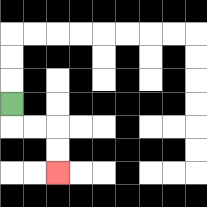{'start': '[0, 4]', 'end': '[2, 7]', 'path_directions': 'D,R,R,D,D', 'path_coordinates': '[[0, 4], [0, 5], [1, 5], [2, 5], [2, 6], [2, 7]]'}